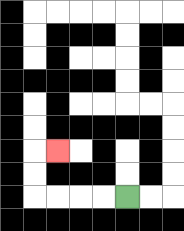{'start': '[5, 8]', 'end': '[2, 6]', 'path_directions': 'L,L,L,L,U,U,R', 'path_coordinates': '[[5, 8], [4, 8], [3, 8], [2, 8], [1, 8], [1, 7], [1, 6], [2, 6]]'}